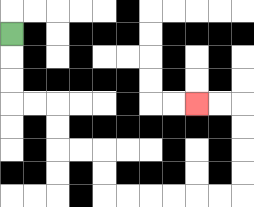{'start': '[0, 1]', 'end': '[8, 4]', 'path_directions': 'D,D,D,R,R,D,D,R,R,D,D,R,R,R,R,R,R,U,U,U,U,L,L', 'path_coordinates': '[[0, 1], [0, 2], [0, 3], [0, 4], [1, 4], [2, 4], [2, 5], [2, 6], [3, 6], [4, 6], [4, 7], [4, 8], [5, 8], [6, 8], [7, 8], [8, 8], [9, 8], [10, 8], [10, 7], [10, 6], [10, 5], [10, 4], [9, 4], [8, 4]]'}